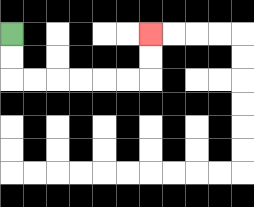{'start': '[0, 1]', 'end': '[6, 1]', 'path_directions': 'D,D,R,R,R,R,R,R,U,U', 'path_coordinates': '[[0, 1], [0, 2], [0, 3], [1, 3], [2, 3], [3, 3], [4, 3], [5, 3], [6, 3], [6, 2], [6, 1]]'}